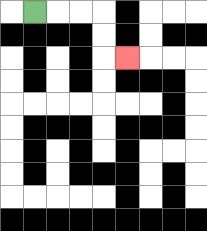{'start': '[1, 0]', 'end': '[5, 2]', 'path_directions': 'R,R,R,D,D,R', 'path_coordinates': '[[1, 0], [2, 0], [3, 0], [4, 0], [4, 1], [4, 2], [5, 2]]'}